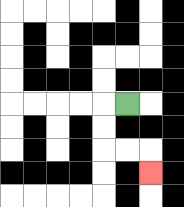{'start': '[5, 4]', 'end': '[6, 7]', 'path_directions': 'L,D,D,R,R,D', 'path_coordinates': '[[5, 4], [4, 4], [4, 5], [4, 6], [5, 6], [6, 6], [6, 7]]'}